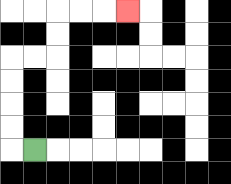{'start': '[1, 6]', 'end': '[5, 0]', 'path_directions': 'L,U,U,U,U,R,R,U,U,R,R,R', 'path_coordinates': '[[1, 6], [0, 6], [0, 5], [0, 4], [0, 3], [0, 2], [1, 2], [2, 2], [2, 1], [2, 0], [3, 0], [4, 0], [5, 0]]'}